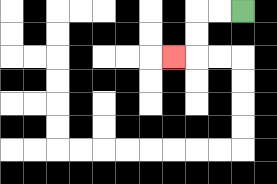{'start': '[10, 0]', 'end': '[7, 2]', 'path_directions': 'L,L,D,D,L', 'path_coordinates': '[[10, 0], [9, 0], [8, 0], [8, 1], [8, 2], [7, 2]]'}